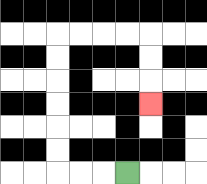{'start': '[5, 7]', 'end': '[6, 4]', 'path_directions': 'L,L,L,U,U,U,U,U,U,R,R,R,R,D,D,D', 'path_coordinates': '[[5, 7], [4, 7], [3, 7], [2, 7], [2, 6], [2, 5], [2, 4], [2, 3], [2, 2], [2, 1], [3, 1], [4, 1], [5, 1], [6, 1], [6, 2], [6, 3], [6, 4]]'}